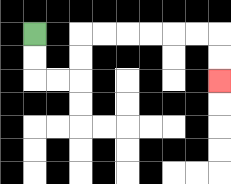{'start': '[1, 1]', 'end': '[9, 3]', 'path_directions': 'D,D,R,R,U,U,R,R,R,R,R,R,D,D', 'path_coordinates': '[[1, 1], [1, 2], [1, 3], [2, 3], [3, 3], [3, 2], [3, 1], [4, 1], [5, 1], [6, 1], [7, 1], [8, 1], [9, 1], [9, 2], [9, 3]]'}